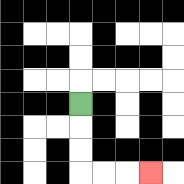{'start': '[3, 4]', 'end': '[6, 7]', 'path_directions': 'D,D,D,R,R,R', 'path_coordinates': '[[3, 4], [3, 5], [3, 6], [3, 7], [4, 7], [5, 7], [6, 7]]'}